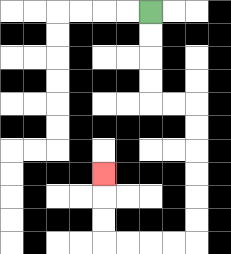{'start': '[6, 0]', 'end': '[4, 7]', 'path_directions': 'D,D,D,D,R,R,D,D,D,D,D,D,L,L,L,L,U,U,U', 'path_coordinates': '[[6, 0], [6, 1], [6, 2], [6, 3], [6, 4], [7, 4], [8, 4], [8, 5], [8, 6], [8, 7], [8, 8], [8, 9], [8, 10], [7, 10], [6, 10], [5, 10], [4, 10], [4, 9], [4, 8], [4, 7]]'}